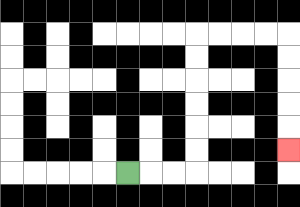{'start': '[5, 7]', 'end': '[12, 6]', 'path_directions': 'R,R,R,U,U,U,U,U,U,R,R,R,R,D,D,D,D,D', 'path_coordinates': '[[5, 7], [6, 7], [7, 7], [8, 7], [8, 6], [8, 5], [8, 4], [8, 3], [8, 2], [8, 1], [9, 1], [10, 1], [11, 1], [12, 1], [12, 2], [12, 3], [12, 4], [12, 5], [12, 6]]'}